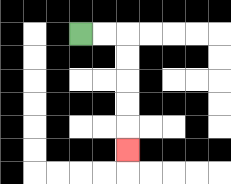{'start': '[3, 1]', 'end': '[5, 6]', 'path_directions': 'R,R,D,D,D,D,D', 'path_coordinates': '[[3, 1], [4, 1], [5, 1], [5, 2], [5, 3], [5, 4], [5, 5], [5, 6]]'}